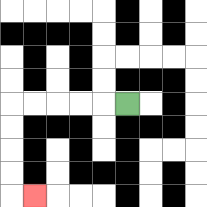{'start': '[5, 4]', 'end': '[1, 8]', 'path_directions': 'L,L,L,L,L,D,D,D,D,R', 'path_coordinates': '[[5, 4], [4, 4], [3, 4], [2, 4], [1, 4], [0, 4], [0, 5], [0, 6], [0, 7], [0, 8], [1, 8]]'}